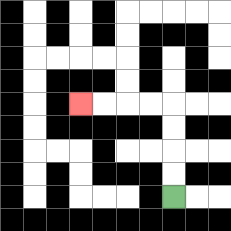{'start': '[7, 8]', 'end': '[3, 4]', 'path_directions': 'U,U,U,U,L,L,L,L', 'path_coordinates': '[[7, 8], [7, 7], [7, 6], [7, 5], [7, 4], [6, 4], [5, 4], [4, 4], [3, 4]]'}